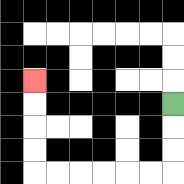{'start': '[7, 4]', 'end': '[1, 3]', 'path_directions': 'D,D,D,L,L,L,L,L,L,U,U,U,U', 'path_coordinates': '[[7, 4], [7, 5], [7, 6], [7, 7], [6, 7], [5, 7], [4, 7], [3, 7], [2, 7], [1, 7], [1, 6], [1, 5], [1, 4], [1, 3]]'}